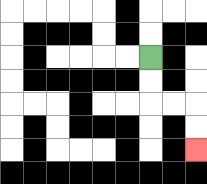{'start': '[6, 2]', 'end': '[8, 6]', 'path_directions': 'D,D,R,R,D,D', 'path_coordinates': '[[6, 2], [6, 3], [6, 4], [7, 4], [8, 4], [8, 5], [8, 6]]'}